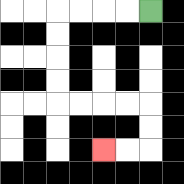{'start': '[6, 0]', 'end': '[4, 6]', 'path_directions': 'L,L,L,L,D,D,D,D,R,R,R,R,D,D,L,L', 'path_coordinates': '[[6, 0], [5, 0], [4, 0], [3, 0], [2, 0], [2, 1], [2, 2], [2, 3], [2, 4], [3, 4], [4, 4], [5, 4], [6, 4], [6, 5], [6, 6], [5, 6], [4, 6]]'}